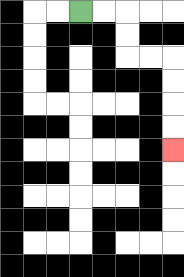{'start': '[3, 0]', 'end': '[7, 6]', 'path_directions': 'R,R,D,D,R,R,D,D,D,D', 'path_coordinates': '[[3, 0], [4, 0], [5, 0], [5, 1], [5, 2], [6, 2], [7, 2], [7, 3], [7, 4], [7, 5], [7, 6]]'}